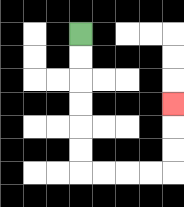{'start': '[3, 1]', 'end': '[7, 4]', 'path_directions': 'D,D,D,D,D,D,R,R,R,R,U,U,U', 'path_coordinates': '[[3, 1], [3, 2], [3, 3], [3, 4], [3, 5], [3, 6], [3, 7], [4, 7], [5, 7], [6, 7], [7, 7], [7, 6], [7, 5], [7, 4]]'}